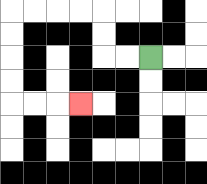{'start': '[6, 2]', 'end': '[3, 4]', 'path_directions': 'L,L,U,U,L,L,L,L,D,D,D,D,R,R,R', 'path_coordinates': '[[6, 2], [5, 2], [4, 2], [4, 1], [4, 0], [3, 0], [2, 0], [1, 0], [0, 0], [0, 1], [0, 2], [0, 3], [0, 4], [1, 4], [2, 4], [3, 4]]'}